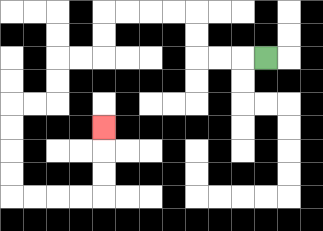{'start': '[11, 2]', 'end': '[4, 5]', 'path_directions': 'L,L,L,U,U,L,L,L,L,D,D,L,L,D,D,L,L,D,D,D,D,R,R,R,R,U,U,U', 'path_coordinates': '[[11, 2], [10, 2], [9, 2], [8, 2], [8, 1], [8, 0], [7, 0], [6, 0], [5, 0], [4, 0], [4, 1], [4, 2], [3, 2], [2, 2], [2, 3], [2, 4], [1, 4], [0, 4], [0, 5], [0, 6], [0, 7], [0, 8], [1, 8], [2, 8], [3, 8], [4, 8], [4, 7], [4, 6], [4, 5]]'}